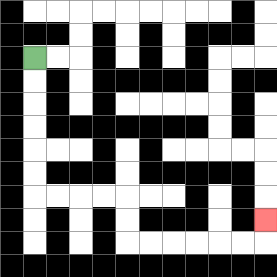{'start': '[1, 2]', 'end': '[11, 9]', 'path_directions': 'D,D,D,D,D,D,R,R,R,R,D,D,R,R,R,R,R,R,U', 'path_coordinates': '[[1, 2], [1, 3], [1, 4], [1, 5], [1, 6], [1, 7], [1, 8], [2, 8], [3, 8], [4, 8], [5, 8], [5, 9], [5, 10], [6, 10], [7, 10], [8, 10], [9, 10], [10, 10], [11, 10], [11, 9]]'}